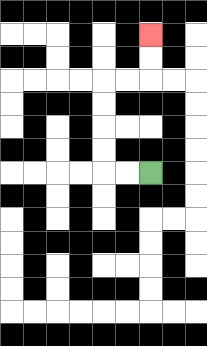{'start': '[6, 7]', 'end': '[6, 1]', 'path_directions': 'L,L,U,U,U,U,R,R,U,U', 'path_coordinates': '[[6, 7], [5, 7], [4, 7], [4, 6], [4, 5], [4, 4], [4, 3], [5, 3], [6, 3], [6, 2], [6, 1]]'}